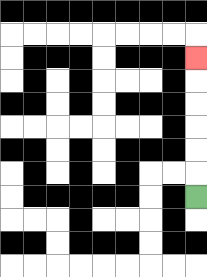{'start': '[8, 8]', 'end': '[8, 2]', 'path_directions': 'U,U,U,U,U,U', 'path_coordinates': '[[8, 8], [8, 7], [8, 6], [8, 5], [8, 4], [8, 3], [8, 2]]'}